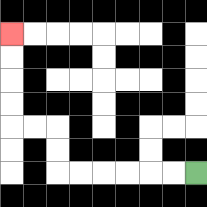{'start': '[8, 7]', 'end': '[0, 1]', 'path_directions': 'L,L,L,L,L,L,U,U,L,L,U,U,U,U', 'path_coordinates': '[[8, 7], [7, 7], [6, 7], [5, 7], [4, 7], [3, 7], [2, 7], [2, 6], [2, 5], [1, 5], [0, 5], [0, 4], [0, 3], [0, 2], [0, 1]]'}